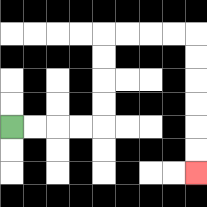{'start': '[0, 5]', 'end': '[8, 7]', 'path_directions': 'R,R,R,R,U,U,U,U,R,R,R,R,D,D,D,D,D,D', 'path_coordinates': '[[0, 5], [1, 5], [2, 5], [3, 5], [4, 5], [4, 4], [4, 3], [4, 2], [4, 1], [5, 1], [6, 1], [7, 1], [8, 1], [8, 2], [8, 3], [8, 4], [8, 5], [8, 6], [8, 7]]'}